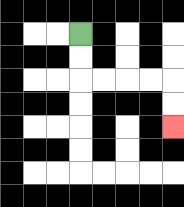{'start': '[3, 1]', 'end': '[7, 5]', 'path_directions': 'D,D,R,R,R,R,D,D', 'path_coordinates': '[[3, 1], [3, 2], [3, 3], [4, 3], [5, 3], [6, 3], [7, 3], [7, 4], [7, 5]]'}